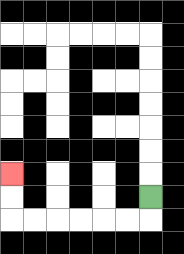{'start': '[6, 8]', 'end': '[0, 7]', 'path_directions': 'D,L,L,L,L,L,L,U,U', 'path_coordinates': '[[6, 8], [6, 9], [5, 9], [4, 9], [3, 9], [2, 9], [1, 9], [0, 9], [0, 8], [0, 7]]'}